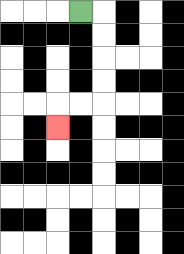{'start': '[3, 0]', 'end': '[2, 5]', 'path_directions': 'R,D,D,D,D,L,L,D', 'path_coordinates': '[[3, 0], [4, 0], [4, 1], [4, 2], [4, 3], [4, 4], [3, 4], [2, 4], [2, 5]]'}